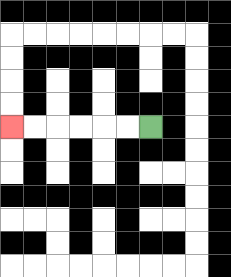{'start': '[6, 5]', 'end': '[0, 5]', 'path_directions': 'L,L,L,L,L,L', 'path_coordinates': '[[6, 5], [5, 5], [4, 5], [3, 5], [2, 5], [1, 5], [0, 5]]'}